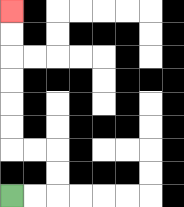{'start': '[0, 8]', 'end': '[0, 0]', 'path_directions': 'R,R,U,U,L,L,U,U,U,U,U,U', 'path_coordinates': '[[0, 8], [1, 8], [2, 8], [2, 7], [2, 6], [1, 6], [0, 6], [0, 5], [0, 4], [0, 3], [0, 2], [0, 1], [0, 0]]'}